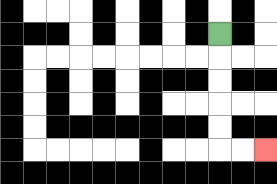{'start': '[9, 1]', 'end': '[11, 6]', 'path_directions': 'D,D,D,D,D,R,R', 'path_coordinates': '[[9, 1], [9, 2], [9, 3], [9, 4], [9, 5], [9, 6], [10, 6], [11, 6]]'}